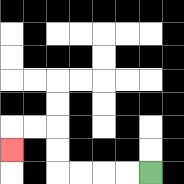{'start': '[6, 7]', 'end': '[0, 6]', 'path_directions': 'L,L,L,L,U,U,L,L,D', 'path_coordinates': '[[6, 7], [5, 7], [4, 7], [3, 7], [2, 7], [2, 6], [2, 5], [1, 5], [0, 5], [0, 6]]'}